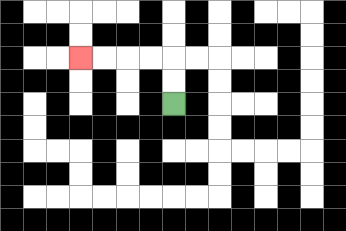{'start': '[7, 4]', 'end': '[3, 2]', 'path_directions': 'U,U,L,L,L,L', 'path_coordinates': '[[7, 4], [7, 3], [7, 2], [6, 2], [5, 2], [4, 2], [3, 2]]'}